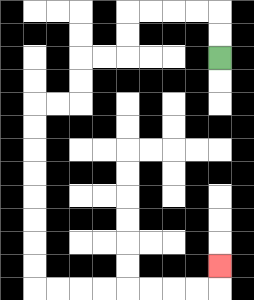{'start': '[9, 2]', 'end': '[9, 11]', 'path_directions': 'U,U,L,L,L,L,D,D,L,L,D,D,L,L,D,D,D,D,D,D,D,D,R,R,R,R,R,R,R,R,U', 'path_coordinates': '[[9, 2], [9, 1], [9, 0], [8, 0], [7, 0], [6, 0], [5, 0], [5, 1], [5, 2], [4, 2], [3, 2], [3, 3], [3, 4], [2, 4], [1, 4], [1, 5], [1, 6], [1, 7], [1, 8], [1, 9], [1, 10], [1, 11], [1, 12], [2, 12], [3, 12], [4, 12], [5, 12], [6, 12], [7, 12], [8, 12], [9, 12], [9, 11]]'}